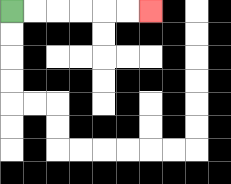{'start': '[0, 0]', 'end': '[6, 0]', 'path_directions': 'R,R,R,R,R,R', 'path_coordinates': '[[0, 0], [1, 0], [2, 0], [3, 0], [4, 0], [5, 0], [6, 0]]'}